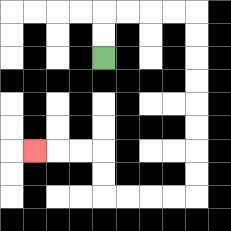{'start': '[4, 2]', 'end': '[1, 6]', 'path_directions': 'U,U,R,R,R,R,D,D,D,D,D,D,D,D,L,L,L,L,U,U,L,L,L', 'path_coordinates': '[[4, 2], [4, 1], [4, 0], [5, 0], [6, 0], [7, 0], [8, 0], [8, 1], [8, 2], [8, 3], [8, 4], [8, 5], [8, 6], [8, 7], [8, 8], [7, 8], [6, 8], [5, 8], [4, 8], [4, 7], [4, 6], [3, 6], [2, 6], [1, 6]]'}